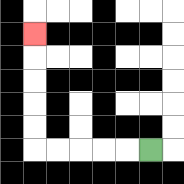{'start': '[6, 6]', 'end': '[1, 1]', 'path_directions': 'L,L,L,L,L,U,U,U,U,U', 'path_coordinates': '[[6, 6], [5, 6], [4, 6], [3, 6], [2, 6], [1, 6], [1, 5], [1, 4], [1, 3], [1, 2], [1, 1]]'}